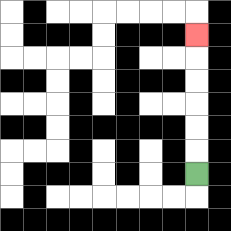{'start': '[8, 7]', 'end': '[8, 1]', 'path_directions': 'U,U,U,U,U,U', 'path_coordinates': '[[8, 7], [8, 6], [8, 5], [8, 4], [8, 3], [8, 2], [8, 1]]'}